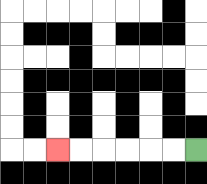{'start': '[8, 6]', 'end': '[2, 6]', 'path_directions': 'L,L,L,L,L,L', 'path_coordinates': '[[8, 6], [7, 6], [6, 6], [5, 6], [4, 6], [3, 6], [2, 6]]'}